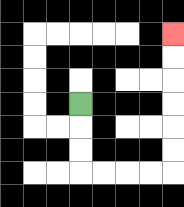{'start': '[3, 4]', 'end': '[7, 1]', 'path_directions': 'D,D,D,R,R,R,R,U,U,U,U,U,U', 'path_coordinates': '[[3, 4], [3, 5], [3, 6], [3, 7], [4, 7], [5, 7], [6, 7], [7, 7], [7, 6], [7, 5], [7, 4], [7, 3], [7, 2], [7, 1]]'}